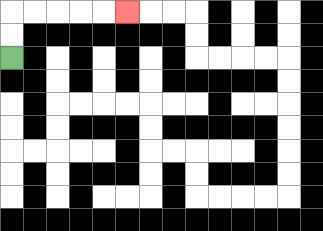{'start': '[0, 2]', 'end': '[5, 0]', 'path_directions': 'U,U,R,R,R,R,R', 'path_coordinates': '[[0, 2], [0, 1], [0, 0], [1, 0], [2, 0], [3, 0], [4, 0], [5, 0]]'}